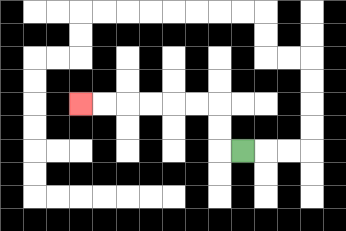{'start': '[10, 6]', 'end': '[3, 4]', 'path_directions': 'L,U,U,L,L,L,L,L,L', 'path_coordinates': '[[10, 6], [9, 6], [9, 5], [9, 4], [8, 4], [7, 4], [6, 4], [5, 4], [4, 4], [3, 4]]'}